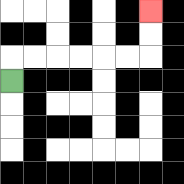{'start': '[0, 3]', 'end': '[6, 0]', 'path_directions': 'U,R,R,R,R,R,R,U,U', 'path_coordinates': '[[0, 3], [0, 2], [1, 2], [2, 2], [3, 2], [4, 2], [5, 2], [6, 2], [6, 1], [6, 0]]'}